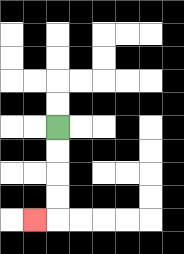{'start': '[2, 5]', 'end': '[1, 9]', 'path_directions': 'D,D,D,D,L', 'path_coordinates': '[[2, 5], [2, 6], [2, 7], [2, 8], [2, 9], [1, 9]]'}